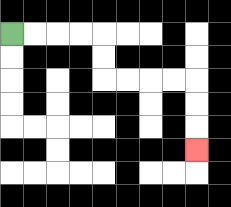{'start': '[0, 1]', 'end': '[8, 6]', 'path_directions': 'R,R,R,R,D,D,R,R,R,R,D,D,D', 'path_coordinates': '[[0, 1], [1, 1], [2, 1], [3, 1], [4, 1], [4, 2], [4, 3], [5, 3], [6, 3], [7, 3], [8, 3], [8, 4], [8, 5], [8, 6]]'}